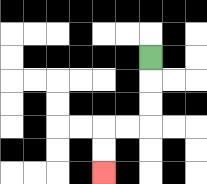{'start': '[6, 2]', 'end': '[4, 7]', 'path_directions': 'D,D,D,L,L,D,D', 'path_coordinates': '[[6, 2], [6, 3], [6, 4], [6, 5], [5, 5], [4, 5], [4, 6], [4, 7]]'}